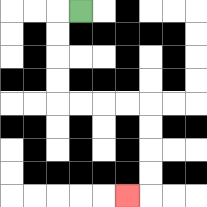{'start': '[3, 0]', 'end': '[5, 8]', 'path_directions': 'L,D,D,D,D,R,R,R,R,D,D,D,D,L', 'path_coordinates': '[[3, 0], [2, 0], [2, 1], [2, 2], [2, 3], [2, 4], [3, 4], [4, 4], [5, 4], [6, 4], [6, 5], [6, 6], [6, 7], [6, 8], [5, 8]]'}